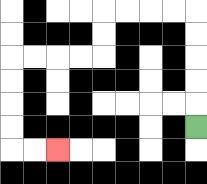{'start': '[8, 5]', 'end': '[2, 6]', 'path_directions': 'U,U,U,U,U,L,L,L,L,D,D,L,L,L,L,D,D,D,D,R,R', 'path_coordinates': '[[8, 5], [8, 4], [8, 3], [8, 2], [8, 1], [8, 0], [7, 0], [6, 0], [5, 0], [4, 0], [4, 1], [4, 2], [3, 2], [2, 2], [1, 2], [0, 2], [0, 3], [0, 4], [0, 5], [0, 6], [1, 6], [2, 6]]'}